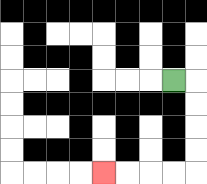{'start': '[7, 3]', 'end': '[4, 7]', 'path_directions': 'R,D,D,D,D,L,L,L,L', 'path_coordinates': '[[7, 3], [8, 3], [8, 4], [8, 5], [8, 6], [8, 7], [7, 7], [6, 7], [5, 7], [4, 7]]'}